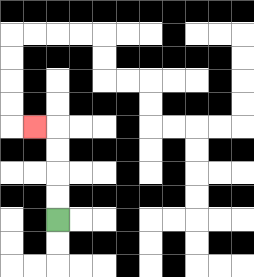{'start': '[2, 9]', 'end': '[1, 5]', 'path_directions': 'U,U,U,U,L', 'path_coordinates': '[[2, 9], [2, 8], [2, 7], [2, 6], [2, 5], [1, 5]]'}